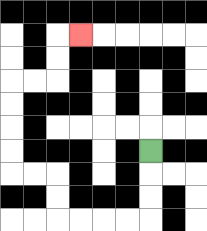{'start': '[6, 6]', 'end': '[3, 1]', 'path_directions': 'D,D,D,L,L,L,L,U,U,L,L,U,U,U,U,R,R,U,U,R', 'path_coordinates': '[[6, 6], [6, 7], [6, 8], [6, 9], [5, 9], [4, 9], [3, 9], [2, 9], [2, 8], [2, 7], [1, 7], [0, 7], [0, 6], [0, 5], [0, 4], [0, 3], [1, 3], [2, 3], [2, 2], [2, 1], [3, 1]]'}